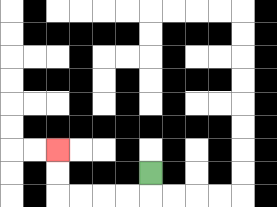{'start': '[6, 7]', 'end': '[2, 6]', 'path_directions': 'D,L,L,L,L,U,U', 'path_coordinates': '[[6, 7], [6, 8], [5, 8], [4, 8], [3, 8], [2, 8], [2, 7], [2, 6]]'}